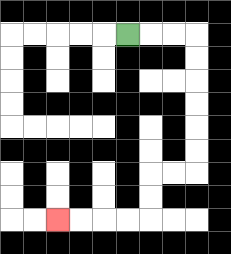{'start': '[5, 1]', 'end': '[2, 9]', 'path_directions': 'R,R,R,D,D,D,D,D,D,L,L,D,D,L,L,L,L', 'path_coordinates': '[[5, 1], [6, 1], [7, 1], [8, 1], [8, 2], [8, 3], [8, 4], [8, 5], [8, 6], [8, 7], [7, 7], [6, 7], [6, 8], [6, 9], [5, 9], [4, 9], [3, 9], [2, 9]]'}